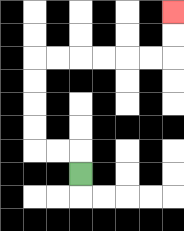{'start': '[3, 7]', 'end': '[7, 0]', 'path_directions': 'U,L,L,U,U,U,U,R,R,R,R,R,R,U,U', 'path_coordinates': '[[3, 7], [3, 6], [2, 6], [1, 6], [1, 5], [1, 4], [1, 3], [1, 2], [2, 2], [3, 2], [4, 2], [5, 2], [6, 2], [7, 2], [7, 1], [7, 0]]'}